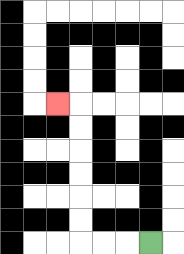{'start': '[6, 10]', 'end': '[2, 4]', 'path_directions': 'L,L,L,U,U,U,U,U,U,L', 'path_coordinates': '[[6, 10], [5, 10], [4, 10], [3, 10], [3, 9], [3, 8], [3, 7], [3, 6], [3, 5], [3, 4], [2, 4]]'}